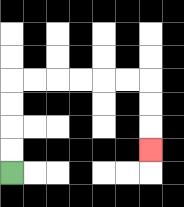{'start': '[0, 7]', 'end': '[6, 6]', 'path_directions': 'U,U,U,U,R,R,R,R,R,R,D,D,D', 'path_coordinates': '[[0, 7], [0, 6], [0, 5], [0, 4], [0, 3], [1, 3], [2, 3], [3, 3], [4, 3], [5, 3], [6, 3], [6, 4], [6, 5], [6, 6]]'}